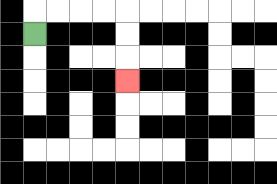{'start': '[1, 1]', 'end': '[5, 3]', 'path_directions': 'U,R,R,R,R,D,D,D', 'path_coordinates': '[[1, 1], [1, 0], [2, 0], [3, 0], [4, 0], [5, 0], [5, 1], [5, 2], [5, 3]]'}